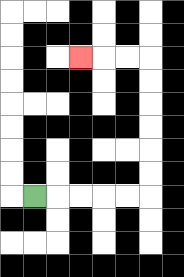{'start': '[1, 8]', 'end': '[3, 2]', 'path_directions': 'R,R,R,R,R,U,U,U,U,U,U,L,L,L', 'path_coordinates': '[[1, 8], [2, 8], [3, 8], [4, 8], [5, 8], [6, 8], [6, 7], [6, 6], [6, 5], [6, 4], [6, 3], [6, 2], [5, 2], [4, 2], [3, 2]]'}